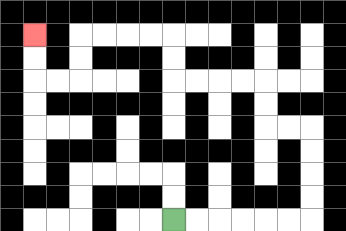{'start': '[7, 9]', 'end': '[1, 1]', 'path_directions': 'R,R,R,R,R,R,U,U,U,U,L,L,U,U,L,L,L,L,U,U,L,L,L,L,D,D,L,L,U,U', 'path_coordinates': '[[7, 9], [8, 9], [9, 9], [10, 9], [11, 9], [12, 9], [13, 9], [13, 8], [13, 7], [13, 6], [13, 5], [12, 5], [11, 5], [11, 4], [11, 3], [10, 3], [9, 3], [8, 3], [7, 3], [7, 2], [7, 1], [6, 1], [5, 1], [4, 1], [3, 1], [3, 2], [3, 3], [2, 3], [1, 3], [1, 2], [1, 1]]'}